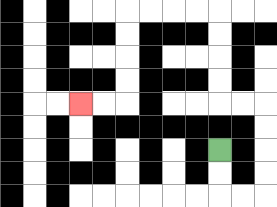{'start': '[9, 6]', 'end': '[3, 4]', 'path_directions': 'D,D,R,R,U,U,U,U,L,L,U,U,U,U,L,L,L,L,D,D,D,D,L,L', 'path_coordinates': '[[9, 6], [9, 7], [9, 8], [10, 8], [11, 8], [11, 7], [11, 6], [11, 5], [11, 4], [10, 4], [9, 4], [9, 3], [9, 2], [9, 1], [9, 0], [8, 0], [7, 0], [6, 0], [5, 0], [5, 1], [5, 2], [5, 3], [5, 4], [4, 4], [3, 4]]'}